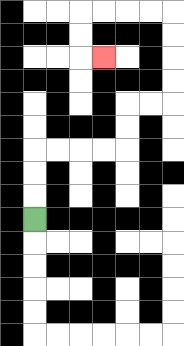{'start': '[1, 9]', 'end': '[4, 2]', 'path_directions': 'U,U,U,R,R,R,R,U,U,R,R,U,U,U,U,L,L,L,L,D,D,R', 'path_coordinates': '[[1, 9], [1, 8], [1, 7], [1, 6], [2, 6], [3, 6], [4, 6], [5, 6], [5, 5], [5, 4], [6, 4], [7, 4], [7, 3], [7, 2], [7, 1], [7, 0], [6, 0], [5, 0], [4, 0], [3, 0], [3, 1], [3, 2], [4, 2]]'}